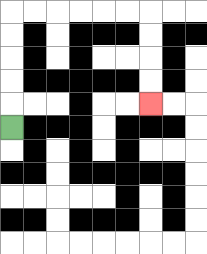{'start': '[0, 5]', 'end': '[6, 4]', 'path_directions': 'U,U,U,U,U,R,R,R,R,R,R,D,D,D,D', 'path_coordinates': '[[0, 5], [0, 4], [0, 3], [0, 2], [0, 1], [0, 0], [1, 0], [2, 0], [3, 0], [4, 0], [5, 0], [6, 0], [6, 1], [6, 2], [6, 3], [6, 4]]'}